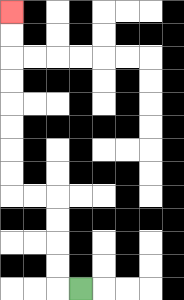{'start': '[3, 12]', 'end': '[0, 0]', 'path_directions': 'L,U,U,U,U,L,L,U,U,U,U,U,U,U,U', 'path_coordinates': '[[3, 12], [2, 12], [2, 11], [2, 10], [2, 9], [2, 8], [1, 8], [0, 8], [0, 7], [0, 6], [0, 5], [0, 4], [0, 3], [0, 2], [0, 1], [0, 0]]'}